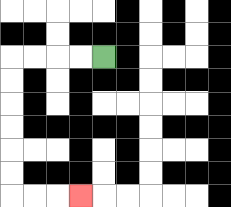{'start': '[4, 2]', 'end': '[3, 8]', 'path_directions': 'L,L,L,L,D,D,D,D,D,D,R,R,R', 'path_coordinates': '[[4, 2], [3, 2], [2, 2], [1, 2], [0, 2], [0, 3], [0, 4], [0, 5], [0, 6], [0, 7], [0, 8], [1, 8], [2, 8], [3, 8]]'}